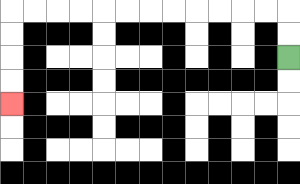{'start': '[12, 2]', 'end': '[0, 4]', 'path_directions': 'U,U,L,L,L,L,L,L,L,L,L,L,L,L,D,D,D,D', 'path_coordinates': '[[12, 2], [12, 1], [12, 0], [11, 0], [10, 0], [9, 0], [8, 0], [7, 0], [6, 0], [5, 0], [4, 0], [3, 0], [2, 0], [1, 0], [0, 0], [0, 1], [0, 2], [0, 3], [0, 4]]'}